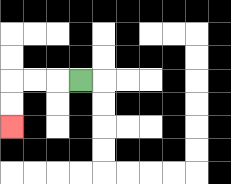{'start': '[3, 3]', 'end': '[0, 5]', 'path_directions': 'L,L,L,D,D', 'path_coordinates': '[[3, 3], [2, 3], [1, 3], [0, 3], [0, 4], [0, 5]]'}